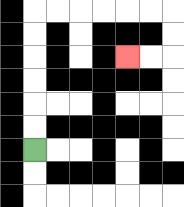{'start': '[1, 6]', 'end': '[5, 2]', 'path_directions': 'U,U,U,U,U,U,R,R,R,R,R,R,D,D,L,L', 'path_coordinates': '[[1, 6], [1, 5], [1, 4], [1, 3], [1, 2], [1, 1], [1, 0], [2, 0], [3, 0], [4, 0], [5, 0], [6, 0], [7, 0], [7, 1], [7, 2], [6, 2], [5, 2]]'}